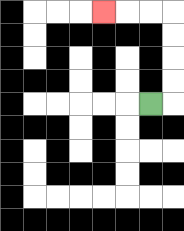{'start': '[6, 4]', 'end': '[4, 0]', 'path_directions': 'R,U,U,U,U,L,L,L', 'path_coordinates': '[[6, 4], [7, 4], [7, 3], [7, 2], [7, 1], [7, 0], [6, 0], [5, 0], [4, 0]]'}